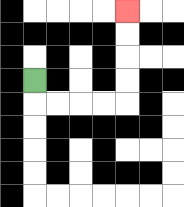{'start': '[1, 3]', 'end': '[5, 0]', 'path_directions': 'D,R,R,R,R,U,U,U,U', 'path_coordinates': '[[1, 3], [1, 4], [2, 4], [3, 4], [4, 4], [5, 4], [5, 3], [5, 2], [5, 1], [5, 0]]'}